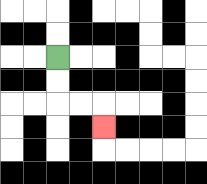{'start': '[2, 2]', 'end': '[4, 5]', 'path_directions': 'D,D,R,R,D', 'path_coordinates': '[[2, 2], [2, 3], [2, 4], [3, 4], [4, 4], [4, 5]]'}